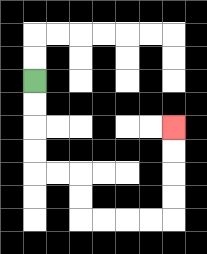{'start': '[1, 3]', 'end': '[7, 5]', 'path_directions': 'D,D,D,D,R,R,D,D,R,R,R,R,U,U,U,U', 'path_coordinates': '[[1, 3], [1, 4], [1, 5], [1, 6], [1, 7], [2, 7], [3, 7], [3, 8], [3, 9], [4, 9], [5, 9], [6, 9], [7, 9], [7, 8], [7, 7], [7, 6], [7, 5]]'}